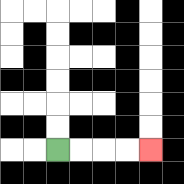{'start': '[2, 6]', 'end': '[6, 6]', 'path_directions': 'R,R,R,R', 'path_coordinates': '[[2, 6], [3, 6], [4, 6], [5, 6], [6, 6]]'}